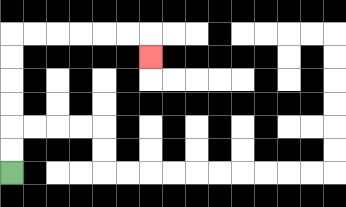{'start': '[0, 7]', 'end': '[6, 2]', 'path_directions': 'U,U,U,U,U,U,R,R,R,R,R,R,D', 'path_coordinates': '[[0, 7], [0, 6], [0, 5], [0, 4], [0, 3], [0, 2], [0, 1], [1, 1], [2, 1], [3, 1], [4, 1], [5, 1], [6, 1], [6, 2]]'}